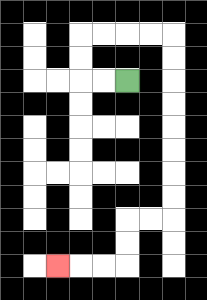{'start': '[5, 3]', 'end': '[2, 11]', 'path_directions': 'L,L,U,U,R,R,R,R,D,D,D,D,D,D,D,D,L,L,D,D,L,L,L', 'path_coordinates': '[[5, 3], [4, 3], [3, 3], [3, 2], [3, 1], [4, 1], [5, 1], [6, 1], [7, 1], [7, 2], [7, 3], [7, 4], [7, 5], [7, 6], [7, 7], [7, 8], [7, 9], [6, 9], [5, 9], [5, 10], [5, 11], [4, 11], [3, 11], [2, 11]]'}